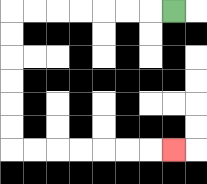{'start': '[7, 0]', 'end': '[7, 6]', 'path_directions': 'L,L,L,L,L,L,L,D,D,D,D,D,D,R,R,R,R,R,R,R', 'path_coordinates': '[[7, 0], [6, 0], [5, 0], [4, 0], [3, 0], [2, 0], [1, 0], [0, 0], [0, 1], [0, 2], [0, 3], [0, 4], [0, 5], [0, 6], [1, 6], [2, 6], [3, 6], [4, 6], [5, 6], [6, 6], [7, 6]]'}